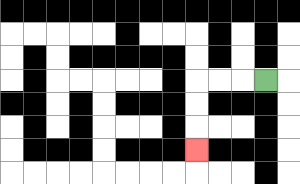{'start': '[11, 3]', 'end': '[8, 6]', 'path_directions': 'L,L,L,D,D,D', 'path_coordinates': '[[11, 3], [10, 3], [9, 3], [8, 3], [8, 4], [8, 5], [8, 6]]'}